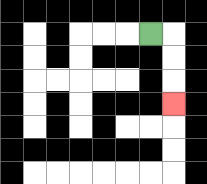{'start': '[6, 1]', 'end': '[7, 4]', 'path_directions': 'R,D,D,D', 'path_coordinates': '[[6, 1], [7, 1], [7, 2], [7, 3], [7, 4]]'}